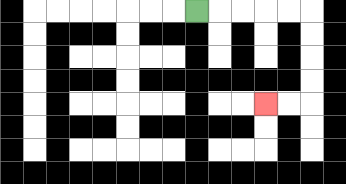{'start': '[8, 0]', 'end': '[11, 4]', 'path_directions': 'R,R,R,R,R,D,D,D,D,L,L', 'path_coordinates': '[[8, 0], [9, 0], [10, 0], [11, 0], [12, 0], [13, 0], [13, 1], [13, 2], [13, 3], [13, 4], [12, 4], [11, 4]]'}